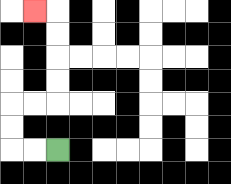{'start': '[2, 6]', 'end': '[1, 0]', 'path_directions': 'L,L,U,U,R,R,U,U,U,U,L', 'path_coordinates': '[[2, 6], [1, 6], [0, 6], [0, 5], [0, 4], [1, 4], [2, 4], [2, 3], [2, 2], [2, 1], [2, 0], [1, 0]]'}